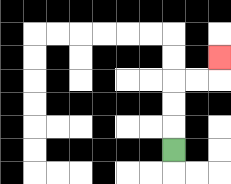{'start': '[7, 6]', 'end': '[9, 2]', 'path_directions': 'U,U,U,R,R,U', 'path_coordinates': '[[7, 6], [7, 5], [7, 4], [7, 3], [8, 3], [9, 3], [9, 2]]'}